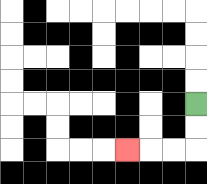{'start': '[8, 4]', 'end': '[5, 6]', 'path_directions': 'D,D,L,L,L', 'path_coordinates': '[[8, 4], [8, 5], [8, 6], [7, 6], [6, 6], [5, 6]]'}